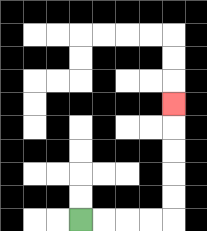{'start': '[3, 9]', 'end': '[7, 4]', 'path_directions': 'R,R,R,R,U,U,U,U,U', 'path_coordinates': '[[3, 9], [4, 9], [5, 9], [6, 9], [7, 9], [7, 8], [7, 7], [7, 6], [7, 5], [7, 4]]'}